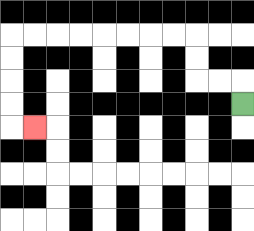{'start': '[10, 4]', 'end': '[1, 5]', 'path_directions': 'U,L,L,U,U,L,L,L,L,L,L,L,L,D,D,D,D,R', 'path_coordinates': '[[10, 4], [10, 3], [9, 3], [8, 3], [8, 2], [8, 1], [7, 1], [6, 1], [5, 1], [4, 1], [3, 1], [2, 1], [1, 1], [0, 1], [0, 2], [0, 3], [0, 4], [0, 5], [1, 5]]'}